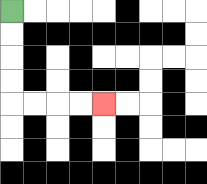{'start': '[0, 0]', 'end': '[4, 4]', 'path_directions': 'D,D,D,D,R,R,R,R', 'path_coordinates': '[[0, 0], [0, 1], [0, 2], [0, 3], [0, 4], [1, 4], [2, 4], [3, 4], [4, 4]]'}